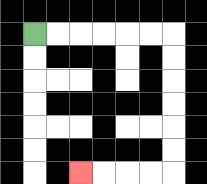{'start': '[1, 1]', 'end': '[3, 7]', 'path_directions': 'R,R,R,R,R,R,D,D,D,D,D,D,L,L,L,L', 'path_coordinates': '[[1, 1], [2, 1], [3, 1], [4, 1], [5, 1], [6, 1], [7, 1], [7, 2], [7, 3], [7, 4], [7, 5], [7, 6], [7, 7], [6, 7], [5, 7], [4, 7], [3, 7]]'}